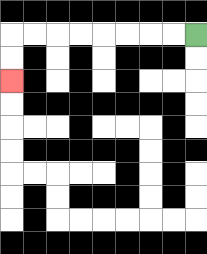{'start': '[8, 1]', 'end': '[0, 3]', 'path_directions': 'L,L,L,L,L,L,L,L,D,D', 'path_coordinates': '[[8, 1], [7, 1], [6, 1], [5, 1], [4, 1], [3, 1], [2, 1], [1, 1], [0, 1], [0, 2], [0, 3]]'}